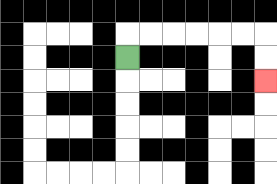{'start': '[5, 2]', 'end': '[11, 3]', 'path_directions': 'U,R,R,R,R,R,R,D,D', 'path_coordinates': '[[5, 2], [5, 1], [6, 1], [7, 1], [8, 1], [9, 1], [10, 1], [11, 1], [11, 2], [11, 3]]'}